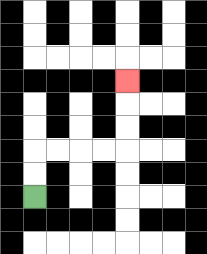{'start': '[1, 8]', 'end': '[5, 3]', 'path_directions': 'U,U,R,R,R,R,U,U,U', 'path_coordinates': '[[1, 8], [1, 7], [1, 6], [2, 6], [3, 6], [4, 6], [5, 6], [5, 5], [5, 4], [5, 3]]'}